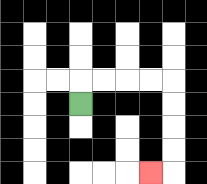{'start': '[3, 4]', 'end': '[6, 7]', 'path_directions': 'U,R,R,R,R,D,D,D,D,L', 'path_coordinates': '[[3, 4], [3, 3], [4, 3], [5, 3], [6, 3], [7, 3], [7, 4], [7, 5], [7, 6], [7, 7], [6, 7]]'}